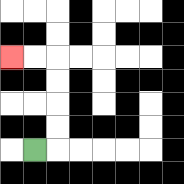{'start': '[1, 6]', 'end': '[0, 2]', 'path_directions': 'R,U,U,U,U,L,L', 'path_coordinates': '[[1, 6], [2, 6], [2, 5], [2, 4], [2, 3], [2, 2], [1, 2], [0, 2]]'}